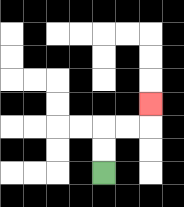{'start': '[4, 7]', 'end': '[6, 4]', 'path_directions': 'U,U,R,R,U', 'path_coordinates': '[[4, 7], [4, 6], [4, 5], [5, 5], [6, 5], [6, 4]]'}